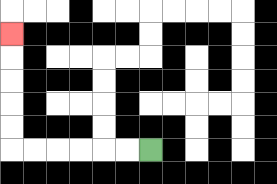{'start': '[6, 6]', 'end': '[0, 1]', 'path_directions': 'L,L,L,L,L,L,U,U,U,U,U', 'path_coordinates': '[[6, 6], [5, 6], [4, 6], [3, 6], [2, 6], [1, 6], [0, 6], [0, 5], [0, 4], [0, 3], [0, 2], [0, 1]]'}